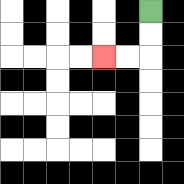{'start': '[6, 0]', 'end': '[4, 2]', 'path_directions': 'D,D,L,L', 'path_coordinates': '[[6, 0], [6, 1], [6, 2], [5, 2], [4, 2]]'}